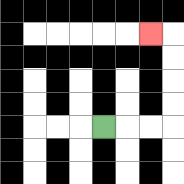{'start': '[4, 5]', 'end': '[6, 1]', 'path_directions': 'R,R,R,U,U,U,U,L', 'path_coordinates': '[[4, 5], [5, 5], [6, 5], [7, 5], [7, 4], [7, 3], [7, 2], [7, 1], [6, 1]]'}